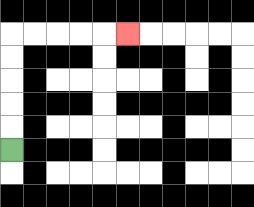{'start': '[0, 6]', 'end': '[5, 1]', 'path_directions': 'U,U,U,U,U,R,R,R,R,R', 'path_coordinates': '[[0, 6], [0, 5], [0, 4], [0, 3], [0, 2], [0, 1], [1, 1], [2, 1], [3, 1], [4, 1], [5, 1]]'}